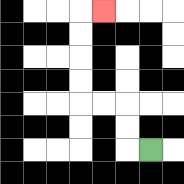{'start': '[6, 6]', 'end': '[4, 0]', 'path_directions': 'L,U,U,L,L,U,U,U,U,R', 'path_coordinates': '[[6, 6], [5, 6], [5, 5], [5, 4], [4, 4], [3, 4], [3, 3], [3, 2], [3, 1], [3, 0], [4, 0]]'}